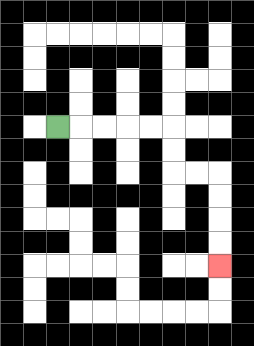{'start': '[2, 5]', 'end': '[9, 11]', 'path_directions': 'R,R,R,R,R,D,D,R,R,D,D,D,D', 'path_coordinates': '[[2, 5], [3, 5], [4, 5], [5, 5], [6, 5], [7, 5], [7, 6], [7, 7], [8, 7], [9, 7], [9, 8], [9, 9], [9, 10], [9, 11]]'}